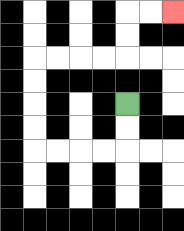{'start': '[5, 4]', 'end': '[7, 0]', 'path_directions': 'D,D,L,L,L,L,U,U,U,U,R,R,R,R,U,U,R,R', 'path_coordinates': '[[5, 4], [5, 5], [5, 6], [4, 6], [3, 6], [2, 6], [1, 6], [1, 5], [1, 4], [1, 3], [1, 2], [2, 2], [3, 2], [4, 2], [5, 2], [5, 1], [5, 0], [6, 0], [7, 0]]'}